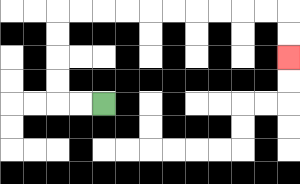{'start': '[4, 4]', 'end': '[12, 2]', 'path_directions': 'L,L,U,U,U,U,R,R,R,R,R,R,R,R,R,R,D,D', 'path_coordinates': '[[4, 4], [3, 4], [2, 4], [2, 3], [2, 2], [2, 1], [2, 0], [3, 0], [4, 0], [5, 0], [6, 0], [7, 0], [8, 0], [9, 0], [10, 0], [11, 0], [12, 0], [12, 1], [12, 2]]'}